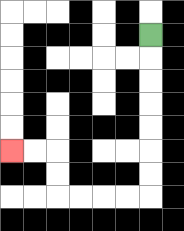{'start': '[6, 1]', 'end': '[0, 6]', 'path_directions': 'D,D,D,D,D,D,D,L,L,L,L,U,U,L,L', 'path_coordinates': '[[6, 1], [6, 2], [6, 3], [6, 4], [6, 5], [6, 6], [6, 7], [6, 8], [5, 8], [4, 8], [3, 8], [2, 8], [2, 7], [2, 6], [1, 6], [0, 6]]'}